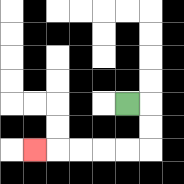{'start': '[5, 4]', 'end': '[1, 6]', 'path_directions': 'R,D,D,L,L,L,L,L', 'path_coordinates': '[[5, 4], [6, 4], [6, 5], [6, 6], [5, 6], [4, 6], [3, 6], [2, 6], [1, 6]]'}